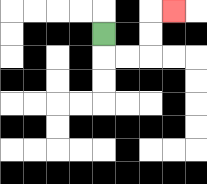{'start': '[4, 1]', 'end': '[7, 0]', 'path_directions': 'D,R,R,U,U,R', 'path_coordinates': '[[4, 1], [4, 2], [5, 2], [6, 2], [6, 1], [6, 0], [7, 0]]'}